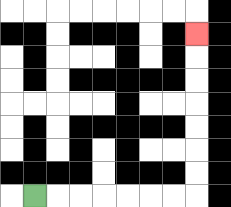{'start': '[1, 8]', 'end': '[8, 1]', 'path_directions': 'R,R,R,R,R,R,R,U,U,U,U,U,U,U', 'path_coordinates': '[[1, 8], [2, 8], [3, 8], [4, 8], [5, 8], [6, 8], [7, 8], [8, 8], [8, 7], [8, 6], [8, 5], [8, 4], [8, 3], [8, 2], [8, 1]]'}